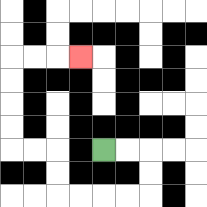{'start': '[4, 6]', 'end': '[3, 2]', 'path_directions': 'R,R,D,D,L,L,L,L,U,U,L,L,U,U,U,U,R,R,R', 'path_coordinates': '[[4, 6], [5, 6], [6, 6], [6, 7], [6, 8], [5, 8], [4, 8], [3, 8], [2, 8], [2, 7], [2, 6], [1, 6], [0, 6], [0, 5], [0, 4], [0, 3], [0, 2], [1, 2], [2, 2], [3, 2]]'}